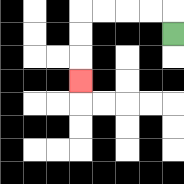{'start': '[7, 1]', 'end': '[3, 3]', 'path_directions': 'U,L,L,L,L,D,D,D', 'path_coordinates': '[[7, 1], [7, 0], [6, 0], [5, 0], [4, 0], [3, 0], [3, 1], [3, 2], [3, 3]]'}